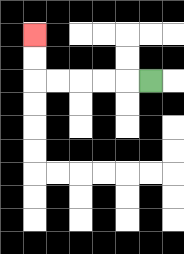{'start': '[6, 3]', 'end': '[1, 1]', 'path_directions': 'L,L,L,L,L,U,U', 'path_coordinates': '[[6, 3], [5, 3], [4, 3], [3, 3], [2, 3], [1, 3], [1, 2], [1, 1]]'}